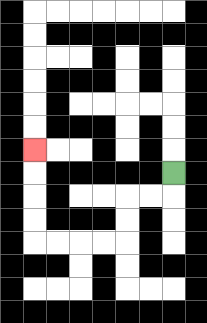{'start': '[7, 7]', 'end': '[1, 6]', 'path_directions': 'D,L,L,D,D,L,L,L,L,U,U,U,U', 'path_coordinates': '[[7, 7], [7, 8], [6, 8], [5, 8], [5, 9], [5, 10], [4, 10], [3, 10], [2, 10], [1, 10], [1, 9], [1, 8], [1, 7], [1, 6]]'}